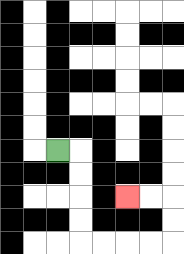{'start': '[2, 6]', 'end': '[5, 8]', 'path_directions': 'R,D,D,D,D,R,R,R,R,U,U,L,L', 'path_coordinates': '[[2, 6], [3, 6], [3, 7], [3, 8], [3, 9], [3, 10], [4, 10], [5, 10], [6, 10], [7, 10], [7, 9], [7, 8], [6, 8], [5, 8]]'}